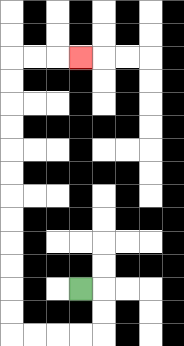{'start': '[3, 12]', 'end': '[3, 2]', 'path_directions': 'R,D,D,L,L,L,L,U,U,U,U,U,U,U,U,U,U,U,U,R,R,R', 'path_coordinates': '[[3, 12], [4, 12], [4, 13], [4, 14], [3, 14], [2, 14], [1, 14], [0, 14], [0, 13], [0, 12], [0, 11], [0, 10], [0, 9], [0, 8], [0, 7], [0, 6], [0, 5], [0, 4], [0, 3], [0, 2], [1, 2], [2, 2], [3, 2]]'}